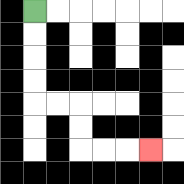{'start': '[1, 0]', 'end': '[6, 6]', 'path_directions': 'D,D,D,D,R,R,D,D,R,R,R', 'path_coordinates': '[[1, 0], [1, 1], [1, 2], [1, 3], [1, 4], [2, 4], [3, 4], [3, 5], [3, 6], [4, 6], [5, 6], [6, 6]]'}